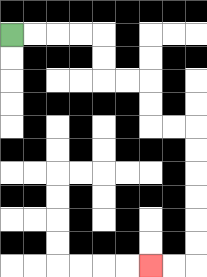{'start': '[0, 1]', 'end': '[6, 11]', 'path_directions': 'R,R,R,R,D,D,R,R,D,D,R,R,D,D,D,D,D,D,L,L', 'path_coordinates': '[[0, 1], [1, 1], [2, 1], [3, 1], [4, 1], [4, 2], [4, 3], [5, 3], [6, 3], [6, 4], [6, 5], [7, 5], [8, 5], [8, 6], [8, 7], [8, 8], [8, 9], [8, 10], [8, 11], [7, 11], [6, 11]]'}